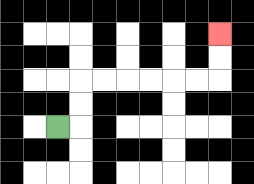{'start': '[2, 5]', 'end': '[9, 1]', 'path_directions': 'R,U,U,R,R,R,R,R,R,U,U', 'path_coordinates': '[[2, 5], [3, 5], [3, 4], [3, 3], [4, 3], [5, 3], [6, 3], [7, 3], [8, 3], [9, 3], [9, 2], [9, 1]]'}